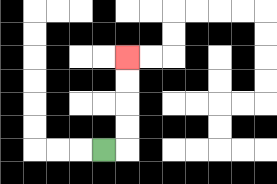{'start': '[4, 6]', 'end': '[5, 2]', 'path_directions': 'R,U,U,U,U', 'path_coordinates': '[[4, 6], [5, 6], [5, 5], [5, 4], [5, 3], [5, 2]]'}